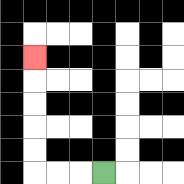{'start': '[4, 7]', 'end': '[1, 2]', 'path_directions': 'L,L,L,U,U,U,U,U', 'path_coordinates': '[[4, 7], [3, 7], [2, 7], [1, 7], [1, 6], [1, 5], [1, 4], [1, 3], [1, 2]]'}